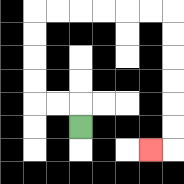{'start': '[3, 5]', 'end': '[6, 6]', 'path_directions': 'U,L,L,U,U,U,U,R,R,R,R,R,R,D,D,D,D,D,D,L', 'path_coordinates': '[[3, 5], [3, 4], [2, 4], [1, 4], [1, 3], [1, 2], [1, 1], [1, 0], [2, 0], [3, 0], [4, 0], [5, 0], [6, 0], [7, 0], [7, 1], [7, 2], [7, 3], [7, 4], [7, 5], [7, 6], [6, 6]]'}